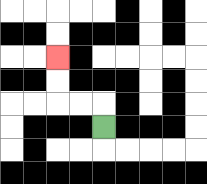{'start': '[4, 5]', 'end': '[2, 2]', 'path_directions': 'U,L,L,U,U', 'path_coordinates': '[[4, 5], [4, 4], [3, 4], [2, 4], [2, 3], [2, 2]]'}